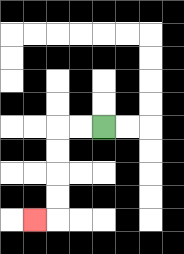{'start': '[4, 5]', 'end': '[1, 9]', 'path_directions': 'L,L,D,D,D,D,L', 'path_coordinates': '[[4, 5], [3, 5], [2, 5], [2, 6], [2, 7], [2, 8], [2, 9], [1, 9]]'}